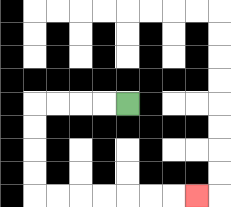{'start': '[5, 4]', 'end': '[8, 8]', 'path_directions': 'L,L,L,L,D,D,D,D,R,R,R,R,R,R,R', 'path_coordinates': '[[5, 4], [4, 4], [3, 4], [2, 4], [1, 4], [1, 5], [1, 6], [1, 7], [1, 8], [2, 8], [3, 8], [4, 8], [5, 8], [6, 8], [7, 8], [8, 8]]'}